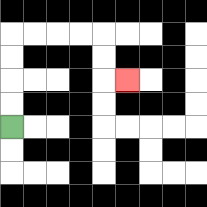{'start': '[0, 5]', 'end': '[5, 3]', 'path_directions': 'U,U,U,U,R,R,R,R,D,D,R', 'path_coordinates': '[[0, 5], [0, 4], [0, 3], [0, 2], [0, 1], [1, 1], [2, 1], [3, 1], [4, 1], [4, 2], [4, 3], [5, 3]]'}